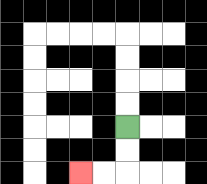{'start': '[5, 5]', 'end': '[3, 7]', 'path_directions': 'D,D,L,L', 'path_coordinates': '[[5, 5], [5, 6], [5, 7], [4, 7], [3, 7]]'}